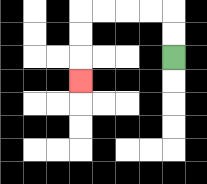{'start': '[7, 2]', 'end': '[3, 3]', 'path_directions': 'U,U,L,L,L,L,D,D,D', 'path_coordinates': '[[7, 2], [7, 1], [7, 0], [6, 0], [5, 0], [4, 0], [3, 0], [3, 1], [3, 2], [3, 3]]'}